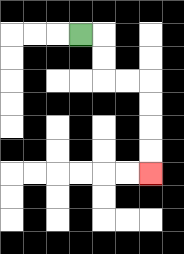{'start': '[3, 1]', 'end': '[6, 7]', 'path_directions': 'R,D,D,R,R,D,D,D,D', 'path_coordinates': '[[3, 1], [4, 1], [4, 2], [4, 3], [5, 3], [6, 3], [6, 4], [6, 5], [6, 6], [6, 7]]'}